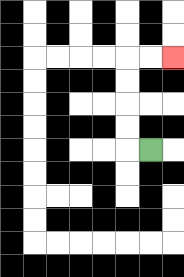{'start': '[6, 6]', 'end': '[7, 2]', 'path_directions': 'L,U,U,U,U,R,R', 'path_coordinates': '[[6, 6], [5, 6], [5, 5], [5, 4], [5, 3], [5, 2], [6, 2], [7, 2]]'}